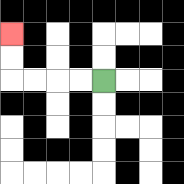{'start': '[4, 3]', 'end': '[0, 1]', 'path_directions': 'L,L,L,L,U,U', 'path_coordinates': '[[4, 3], [3, 3], [2, 3], [1, 3], [0, 3], [0, 2], [0, 1]]'}